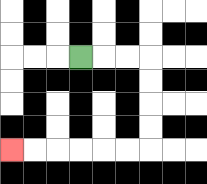{'start': '[3, 2]', 'end': '[0, 6]', 'path_directions': 'R,R,R,D,D,D,D,L,L,L,L,L,L', 'path_coordinates': '[[3, 2], [4, 2], [5, 2], [6, 2], [6, 3], [6, 4], [6, 5], [6, 6], [5, 6], [4, 6], [3, 6], [2, 6], [1, 6], [0, 6]]'}